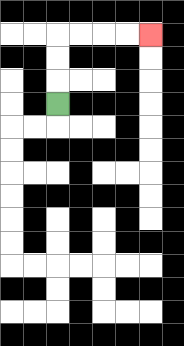{'start': '[2, 4]', 'end': '[6, 1]', 'path_directions': 'U,U,U,R,R,R,R', 'path_coordinates': '[[2, 4], [2, 3], [2, 2], [2, 1], [3, 1], [4, 1], [5, 1], [6, 1]]'}